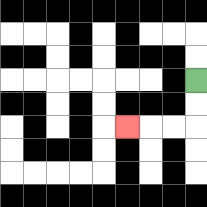{'start': '[8, 3]', 'end': '[5, 5]', 'path_directions': 'D,D,L,L,L', 'path_coordinates': '[[8, 3], [8, 4], [8, 5], [7, 5], [6, 5], [5, 5]]'}